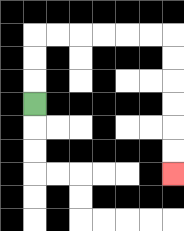{'start': '[1, 4]', 'end': '[7, 7]', 'path_directions': 'U,U,U,R,R,R,R,R,R,D,D,D,D,D,D', 'path_coordinates': '[[1, 4], [1, 3], [1, 2], [1, 1], [2, 1], [3, 1], [4, 1], [5, 1], [6, 1], [7, 1], [7, 2], [7, 3], [7, 4], [7, 5], [7, 6], [7, 7]]'}